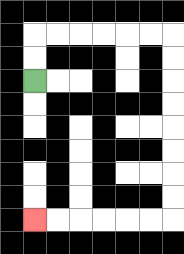{'start': '[1, 3]', 'end': '[1, 9]', 'path_directions': 'U,U,R,R,R,R,R,R,D,D,D,D,D,D,D,D,L,L,L,L,L,L', 'path_coordinates': '[[1, 3], [1, 2], [1, 1], [2, 1], [3, 1], [4, 1], [5, 1], [6, 1], [7, 1], [7, 2], [7, 3], [7, 4], [7, 5], [7, 6], [7, 7], [7, 8], [7, 9], [6, 9], [5, 9], [4, 9], [3, 9], [2, 9], [1, 9]]'}